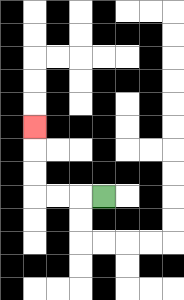{'start': '[4, 8]', 'end': '[1, 5]', 'path_directions': 'L,L,L,U,U,U', 'path_coordinates': '[[4, 8], [3, 8], [2, 8], [1, 8], [1, 7], [1, 6], [1, 5]]'}